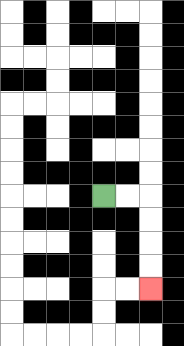{'start': '[4, 8]', 'end': '[6, 12]', 'path_directions': 'R,R,D,D,D,D', 'path_coordinates': '[[4, 8], [5, 8], [6, 8], [6, 9], [6, 10], [6, 11], [6, 12]]'}